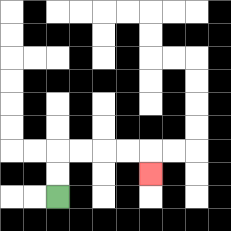{'start': '[2, 8]', 'end': '[6, 7]', 'path_directions': 'U,U,R,R,R,R,D', 'path_coordinates': '[[2, 8], [2, 7], [2, 6], [3, 6], [4, 6], [5, 6], [6, 6], [6, 7]]'}